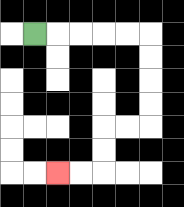{'start': '[1, 1]', 'end': '[2, 7]', 'path_directions': 'R,R,R,R,R,D,D,D,D,L,L,D,D,L,L', 'path_coordinates': '[[1, 1], [2, 1], [3, 1], [4, 1], [5, 1], [6, 1], [6, 2], [6, 3], [6, 4], [6, 5], [5, 5], [4, 5], [4, 6], [4, 7], [3, 7], [2, 7]]'}